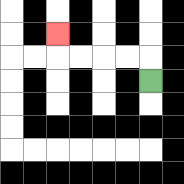{'start': '[6, 3]', 'end': '[2, 1]', 'path_directions': 'U,L,L,L,L,U', 'path_coordinates': '[[6, 3], [6, 2], [5, 2], [4, 2], [3, 2], [2, 2], [2, 1]]'}